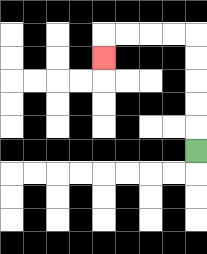{'start': '[8, 6]', 'end': '[4, 2]', 'path_directions': 'U,U,U,U,U,L,L,L,L,D', 'path_coordinates': '[[8, 6], [8, 5], [8, 4], [8, 3], [8, 2], [8, 1], [7, 1], [6, 1], [5, 1], [4, 1], [4, 2]]'}